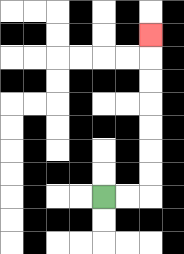{'start': '[4, 8]', 'end': '[6, 1]', 'path_directions': 'R,R,U,U,U,U,U,U,U', 'path_coordinates': '[[4, 8], [5, 8], [6, 8], [6, 7], [6, 6], [6, 5], [6, 4], [6, 3], [6, 2], [6, 1]]'}